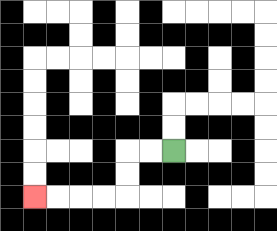{'start': '[7, 6]', 'end': '[1, 8]', 'path_directions': 'L,L,D,D,L,L,L,L', 'path_coordinates': '[[7, 6], [6, 6], [5, 6], [5, 7], [5, 8], [4, 8], [3, 8], [2, 8], [1, 8]]'}